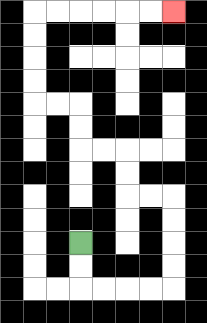{'start': '[3, 10]', 'end': '[7, 0]', 'path_directions': 'D,D,R,R,R,R,U,U,U,U,L,L,U,U,L,L,U,U,L,L,U,U,U,U,R,R,R,R,R,R', 'path_coordinates': '[[3, 10], [3, 11], [3, 12], [4, 12], [5, 12], [6, 12], [7, 12], [7, 11], [7, 10], [7, 9], [7, 8], [6, 8], [5, 8], [5, 7], [5, 6], [4, 6], [3, 6], [3, 5], [3, 4], [2, 4], [1, 4], [1, 3], [1, 2], [1, 1], [1, 0], [2, 0], [3, 0], [4, 0], [5, 0], [6, 0], [7, 0]]'}